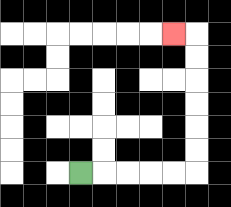{'start': '[3, 7]', 'end': '[7, 1]', 'path_directions': 'R,R,R,R,R,U,U,U,U,U,U,L', 'path_coordinates': '[[3, 7], [4, 7], [5, 7], [6, 7], [7, 7], [8, 7], [8, 6], [8, 5], [8, 4], [8, 3], [8, 2], [8, 1], [7, 1]]'}